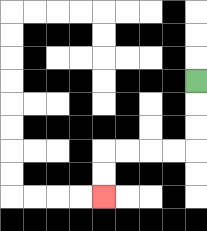{'start': '[8, 3]', 'end': '[4, 8]', 'path_directions': 'D,D,D,L,L,L,L,D,D', 'path_coordinates': '[[8, 3], [8, 4], [8, 5], [8, 6], [7, 6], [6, 6], [5, 6], [4, 6], [4, 7], [4, 8]]'}